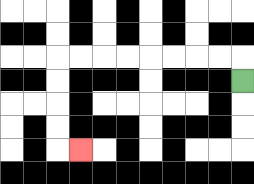{'start': '[10, 3]', 'end': '[3, 6]', 'path_directions': 'U,L,L,L,L,L,L,L,L,D,D,D,D,R', 'path_coordinates': '[[10, 3], [10, 2], [9, 2], [8, 2], [7, 2], [6, 2], [5, 2], [4, 2], [3, 2], [2, 2], [2, 3], [2, 4], [2, 5], [2, 6], [3, 6]]'}